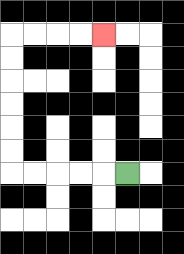{'start': '[5, 7]', 'end': '[4, 1]', 'path_directions': 'L,L,L,L,L,U,U,U,U,U,U,R,R,R,R', 'path_coordinates': '[[5, 7], [4, 7], [3, 7], [2, 7], [1, 7], [0, 7], [0, 6], [0, 5], [0, 4], [0, 3], [0, 2], [0, 1], [1, 1], [2, 1], [3, 1], [4, 1]]'}